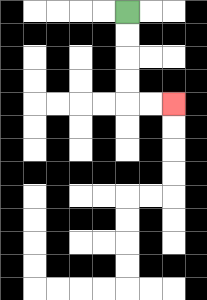{'start': '[5, 0]', 'end': '[7, 4]', 'path_directions': 'D,D,D,D,R,R', 'path_coordinates': '[[5, 0], [5, 1], [5, 2], [5, 3], [5, 4], [6, 4], [7, 4]]'}